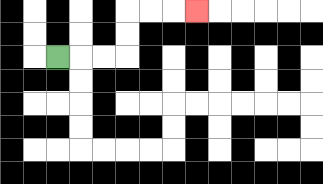{'start': '[2, 2]', 'end': '[8, 0]', 'path_directions': 'R,R,R,U,U,R,R,R', 'path_coordinates': '[[2, 2], [3, 2], [4, 2], [5, 2], [5, 1], [5, 0], [6, 0], [7, 0], [8, 0]]'}